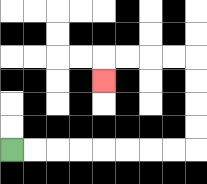{'start': '[0, 6]', 'end': '[4, 3]', 'path_directions': 'R,R,R,R,R,R,R,R,U,U,U,U,L,L,L,L,D', 'path_coordinates': '[[0, 6], [1, 6], [2, 6], [3, 6], [4, 6], [5, 6], [6, 6], [7, 6], [8, 6], [8, 5], [8, 4], [8, 3], [8, 2], [7, 2], [6, 2], [5, 2], [4, 2], [4, 3]]'}